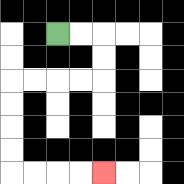{'start': '[2, 1]', 'end': '[4, 7]', 'path_directions': 'R,R,D,D,L,L,L,L,D,D,D,D,R,R,R,R', 'path_coordinates': '[[2, 1], [3, 1], [4, 1], [4, 2], [4, 3], [3, 3], [2, 3], [1, 3], [0, 3], [0, 4], [0, 5], [0, 6], [0, 7], [1, 7], [2, 7], [3, 7], [4, 7]]'}